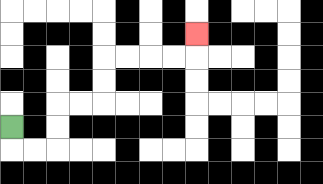{'start': '[0, 5]', 'end': '[8, 1]', 'path_directions': 'D,R,R,U,U,R,R,U,U,R,R,R,R,U', 'path_coordinates': '[[0, 5], [0, 6], [1, 6], [2, 6], [2, 5], [2, 4], [3, 4], [4, 4], [4, 3], [4, 2], [5, 2], [6, 2], [7, 2], [8, 2], [8, 1]]'}